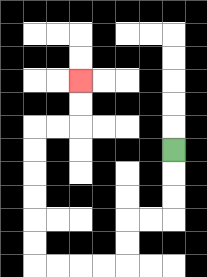{'start': '[7, 6]', 'end': '[3, 3]', 'path_directions': 'D,D,D,L,L,D,D,L,L,L,L,U,U,U,U,U,U,R,R,U,U', 'path_coordinates': '[[7, 6], [7, 7], [7, 8], [7, 9], [6, 9], [5, 9], [5, 10], [5, 11], [4, 11], [3, 11], [2, 11], [1, 11], [1, 10], [1, 9], [1, 8], [1, 7], [1, 6], [1, 5], [2, 5], [3, 5], [3, 4], [3, 3]]'}